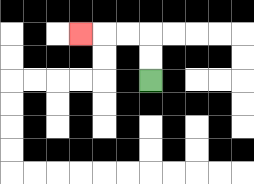{'start': '[6, 3]', 'end': '[3, 1]', 'path_directions': 'U,U,L,L,L', 'path_coordinates': '[[6, 3], [6, 2], [6, 1], [5, 1], [4, 1], [3, 1]]'}